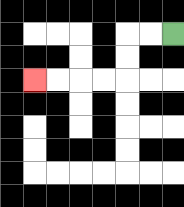{'start': '[7, 1]', 'end': '[1, 3]', 'path_directions': 'L,L,D,D,L,L,L,L', 'path_coordinates': '[[7, 1], [6, 1], [5, 1], [5, 2], [5, 3], [4, 3], [3, 3], [2, 3], [1, 3]]'}